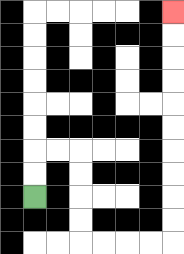{'start': '[1, 8]', 'end': '[7, 0]', 'path_directions': 'U,U,R,R,D,D,D,D,R,R,R,R,U,U,U,U,U,U,U,U,U,U', 'path_coordinates': '[[1, 8], [1, 7], [1, 6], [2, 6], [3, 6], [3, 7], [3, 8], [3, 9], [3, 10], [4, 10], [5, 10], [6, 10], [7, 10], [7, 9], [7, 8], [7, 7], [7, 6], [7, 5], [7, 4], [7, 3], [7, 2], [7, 1], [7, 0]]'}